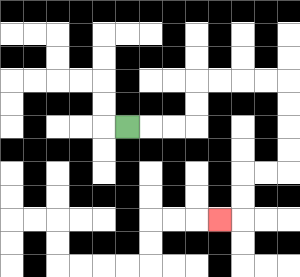{'start': '[5, 5]', 'end': '[9, 9]', 'path_directions': 'R,R,R,U,U,R,R,R,R,D,D,D,D,L,L,D,D,L', 'path_coordinates': '[[5, 5], [6, 5], [7, 5], [8, 5], [8, 4], [8, 3], [9, 3], [10, 3], [11, 3], [12, 3], [12, 4], [12, 5], [12, 6], [12, 7], [11, 7], [10, 7], [10, 8], [10, 9], [9, 9]]'}